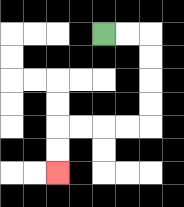{'start': '[4, 1]', 'end': '[2, 7]', 'path_directions': 'R,R,D,D,D,D,L,L,L,L,D,D', 'path_coordinates': '[[4, 1], [5, 1], [6, 1], [6, 2], [6, 3], [6, 4], [6, 5], [5, 5], [4, 5], [3, 5], [2, 5], [2, 6], [2, 7]]'}